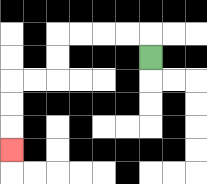{'start': '[6, 2]', 'end': '[0, 6]', 'path_directions': 'U,L,L,L,L,D,D,L,L,D,D,D', 'path_coordinates': '[[6, 2], [6, 1], [5, 1], [4, 1], [3, 1], [2, 1], [2, 2], [2, 3], [1, 3], [0, 3], [0, 4], [0, 5], [0, 6]]'}